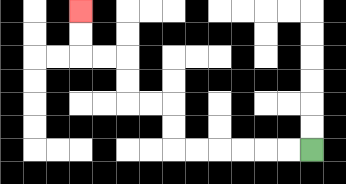{'start': '[13, 6]', 'end': '[3, 0]', 'path_directions': 'L,L,L,L,L,L,U,U,L,L,U,U,L,L,U,U', 'path_coordinates': '[[13, 6], [12, 6], [11, 6], [10, 6], [9, 6], [8, 6], [7, 6], [7, 5], [7, 4], [6, 4], [5, 4], [5, 3], [5, 2], [4, 2], [3, 2], [3, 1], [3, 0]]'}